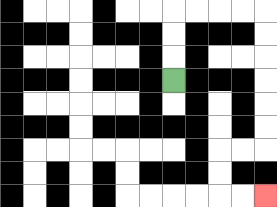{'start': '[7, 3]', 'end': '[11, 8]', 'path_directions': 'U,U,U,R,R,R,R,D,D,D,D,D,D,L,L,D,D,R,R', 'path_coordinates': '[[7, 3], [7, 2], [7, 1], [7, 0], [8, 0], [9, 0], [10, 0], [11, 0], [11, 1], [11, 2], [11, 3], [11, 4], [11, 5], [11, 6], [10, 6], [9, 6], [9, 7], [9, 8], [10, 8], [11, 8]]'}